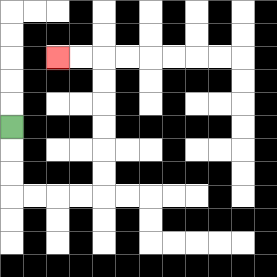{'start': '[0, 5]', 'end': '[2, 2]', 'path_directions': 'D,D,D,R,R,R,R,U,U,U,U,U,U,L,L', 'path_coordinates': '[[0, 5], [0, 6], [0, 7], [0, 8], [1, 8], [2, 8], [3, 8], [4, 8], [4, 7], [4, 6], [4, 5], [4, 4], [4, 3], [4, 2], [3, 2], [2, 2]]'}